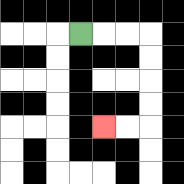{'start': '[3, 1]', 'end': '[4, 5]', 'path_directions': 'R,R,R,D,D,D,D,L,L', 'path_coordinates': '[[3, 1], [4, 1], [5, 1], [6, 1], [6, 2], [6, 3], [6, 4], [6, 5], [5, 5], [4, 5]]'}